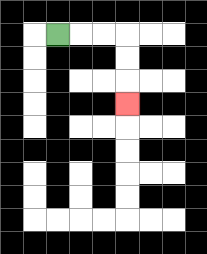{'start': '[2, 1]', 'end': '[5, 4]', 'path_directions': 'R,R,R,D,D,D', 'path_coordinates': '[[2, 1], [3, 1], [4, 1], [5, 1], [5, 2], [5, 3], [5, 4]]'}